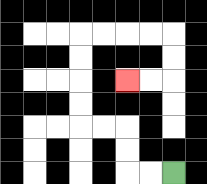{'start': '[7, 7]', 'end': '[5, 3]', 'path_directions': 'L,L,U,U,L,L,U,U,U,U,R,R,R,R,D,D,L,L', 'path_coordinates': '[[7, 7], [6, 7], [5, 7], [5, 6], [5, 5], [4, 5], [3, 5], [3, 4], [3, 3], [3, 2], [3, 1], [4, 1], [5, 1], [6, 1], [7, 1], [7, 2], [7, 3], [6, 3], [5, 3]]'}